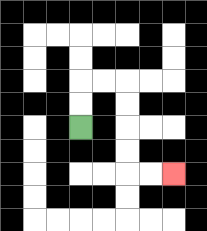{'start': '[3, 5]', 'end': '[7, 7]', 'path_directions': 'U,U,R,R,D,D,D,D,R,R', 'path_coordinates': '[[3, 5], [3, 4], [3, 3], [4, 3], [5, 3], [5, 4], [5, 5], [5, 6], [5, 7], [6, 7], [7, 7]]'}